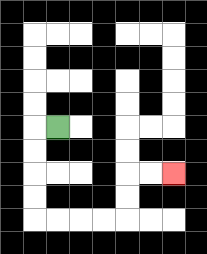{'start': '[2, 5]', 'end': '[7, 7]', 'path_directions': 'L,D,D,D,D,R,R,R,R,U,U,R,R', 'path_coordinates': '[[2, 5], [1, 5], [1, 6], [1, 7], [1, 8], [1, 9], [2, 9], [3, 9], [4, 9], [5, 9], [5, 8], [5, 7], [6, 7], [7, 7]]'}